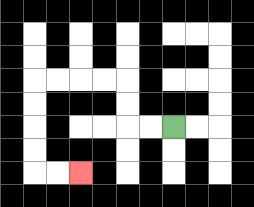{'start': '[7, 5]', 'end': '[3, 7]', 'path_directions': 'L,L,U,U,L,L,L,L,D,D,D,D,R,R', 'path_coordinates': '[[7, 5], [6, 5], [5, 5], [5, 4], [5, 3], [4, 3], [3, 3], [2, 3], [1, 3], [1, 4], [1, 5], [1, 6], [1, 7], [2, 7], [3, 7]]'}